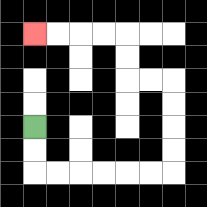{'start': '[1, 5]', 'end': '[1, 1]', 'path_directions': 'D,D,R,R,R,R,R,R,U,U,U,U,L,L,U,U,L,L,L,L', 'path_coordinates': '[[1, 5], [1, 6], [1, 7], [2, 7], [3, 7], [4, 7], [5, 7], [6, 7], [7, 7], [7, 6], [7, 5], [7, 4], [7, 3], [6, 3], [5, 3], [5, 2], [5, 1], [4, 1], [3, 1], [2, 1], [1, 1]]'}